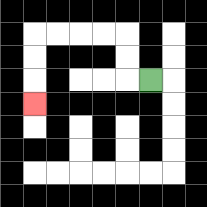{'start': '[6, 3]', 'end': '[1, 4]', 'path_directions': 'L,U,U,L,L,L,L,D,D,D', 'path_coordinates': '[[6, 3], [5, 3], [5, 2], [5, 1], [4, 1], [3, 1], [2, 1], [1, 1], [1, 2], [1, 3], [1, 4]]'}